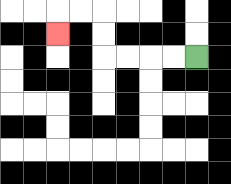{'start': '[8, 2]', 'end': '[2, 1]', 'path_directions': 'L,L,L,L,U,U,L,L,D', 'path_coordinates': '[[8, 2], [7, 2], [6, 2], [5, 2], [4, 2], [4, 1], [4, 0], [3, 0], [2, 0], [2, 1]]'}